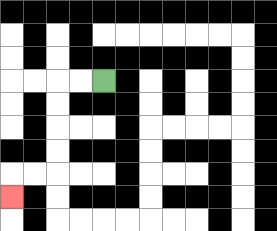{'start': '[4, 3]', 'end': '[0, 8]', 'path_directions': 'L,L,D,D,D,D,L,L,D', 'path_coordinates': '[[4, 3], [3, 3], [2, 3], [2, 4], [2, 5], [2, 6], [2, 7], [1, 7], [0, 7], [0, 8]]'}